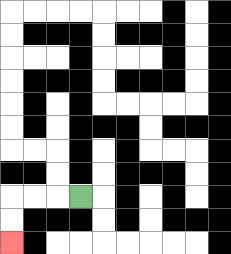{'start': '[3, 8]', 'end': '[0, 10]', 'path_directions': 'L,L,L,D,D', 'path_coordinates': '[[3, 8], [2, 8], [1, 8], [0, 8], [0, 9], [0, 10]]'}